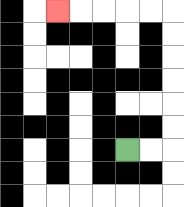{'start': '[5, 6]', 'end': '[2, 0]', 'path_directions': 'R,R,U,U,U,U,U,U,L,L,L,L,L', 'path_coordinates': '[[5, 6], [6, 6], [7, 6], [7, 5], [7, 4], [7, 3], [7, 2], [7, 1], [7, 0], [6, 0], [5, 0], [4, 0], [3, 0], [2, 0]]'}